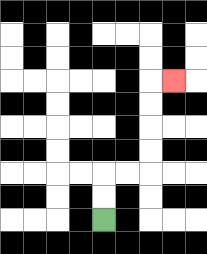{'start': '[4, 9]', 'end': '[7, 3]', 'path_directions': 'U,U,R,R,U,U,U,U,R', 'path_coordinates': '[[4, 9], [4, 8], [4, 7], [5, 7], [6, 7], [6, 6], [6, 5], [6, 4], [6, 3], [7, 3]]'}